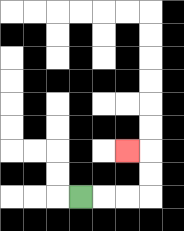{'start': '[3, 8]', 'end': '[5, 6]', 'path_directions': 'R,R,R,U,U,L', 'path_coordinates': '[[3, 8], [4, 8], [5, 8], [6, 8], [6, 7], [6, 6], [5, 6]]'}